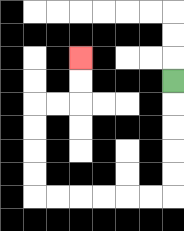{'start': '[7, 3]', 'end': '[3, 2]', 'path_directions': 'D,D,D,D,D,L,L,L,L,L,L,U,U,U,U,R,R,U,U', 'path_coordinates': '[[7, 3], [7, 4], [7, 5], [7, 6], [7, 7], [7, 8], [6, 8], [5, 8], [4, 8], [3, 8], [2, 8], [1, 8], [1, 7], [1, 6], [1, 5], [1, 4], [2, 4], [3, 4], [3, 3], [3, 2]]'}